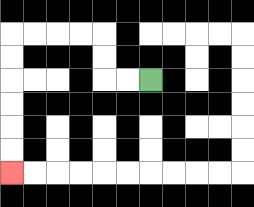{'start': '[6, 3]', 'end': '[0, 7]', 'path_directions': 'L,L,U,U,L,L,L,L,D,D,D,D,D,D', 'path_coordinates': '[[6, 3], [5, 3], [4, 3], [4, 2], [4, 1], [3, 1], [2, 1], [1, 1], [0, 1], [0, 2], [0, 3], [0, 4], [0, 5], [0, 6], [0, 7]]'}